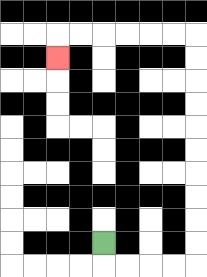{'start': '[4, 10]', 'end': '[2, 2]', 'path_directions': 'D,R,R,R,R,U,U,U,U,U,U,U,U,U,U,L,L,L,L,L,L,D', 'path_coordinates': '[[4, 10], [4, 11], [5, 11], [6, 11], [7, 11], [8, 11], [8, 10], [8, 9], [8, 8], [8, 7], [8, 6], [8, 5], [8, 4], [8, 3], [8, 2], [8, 1], [7, 1], [6, 1], [5, 1], [4, 1], [3, 1], [2, 1], [2, 2]]'}